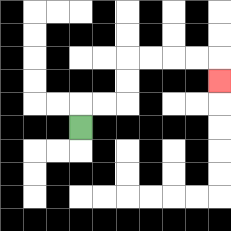{'start': '[3, 5]', 'end': '[9, 3]', 'path_directions': 'U,R,R,U,U,R,R,R,R,D', 'path_coordinates': '[[3, 5], [3, 4], [4, 4], [5, 4], [5, 3], [5, 2], [6, 2], [7, 2], [8, 2], [9, 2], [9, 3]]'}